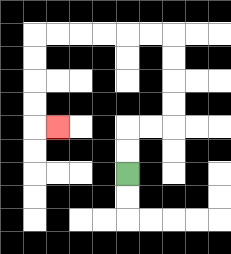{'start': '[5, 7]', 'end': '[2, 5]', 'path_directions': 'U,U,R,R,U,U,U,U,L,L,L,L,L,L,D,D,D,D,R', 'path_coordinates': '[[5, 7], [5, 6], [5, 5], [6, 5], [7, 5], [7, 4], [7, 3], [7, 2], [7, 1], [6, 1], [5, 1], [4, 1], [3, 1], [2, 1], [1, 1], [1, 2], [1, 3], [1, 4], [1, 5], [2, 5]]'}